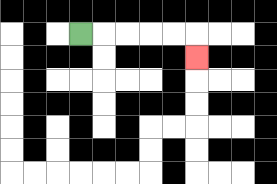{'start': '[3, 1]', 'end': '[8, 2]', 'path_directions': 'R,R,R,R,R,D', 'path_coordinates': '[[3, 1], [4, 1], [5, 1], [6, 1], [7, 1], [8, 1], [8, 2]]'}